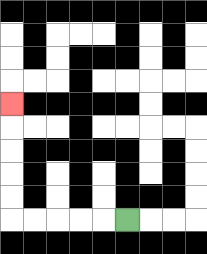{'start': '[5, 9]', 'end': '[0, 4]', 'path_directions': 'L,L,L,L,L,U,U,U,U,U', 'path_coordinates': '[[5, 9], [4, 9], [3, 9], [2, 9], [1, 9], [0, 9], [0, 8], [0, 7], [0, 6], [0, 5], [0, 4]]'}